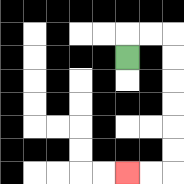{'start': '[5, 2]', 'end': '[5, 7]', 'path_directions': 'U,R,R,D,D,D,D,D,D,L,L', 'path_coordinates': '[[5, 2], [5, 1], [6, 1], [7, 1], [7, 2], [7, 3], [7, 4], [7, 5], [7, 6], [7, 7], [6, 7], [5, 7]]'}